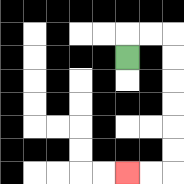{'start': '[5, 2]', 'end': '[5, 7]', 'path_directions': 'U,R,R,D,D,D,D,D,D,L,L', 'path_coordinates': '[[5, 2], [5, 1], [6, 1], [7, 1], [7, 2], [7, 3], [7, 4], [7, 5], [7, 6], [7, 7], [6, 7], [5, 7]]'}